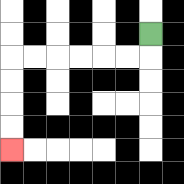{'start': '[6, 1]', 'end': '[0, 6]', 'path_directions': 'D,L,L,L,L,L,L,D,D,D,D', 'path_coordinates': '[[6, 1], [6, 2], [5, 2], [4, 2], [3, 2], [2, 2], [1, 2], [0, 2], [0, 3], [0, 4], [0, 5], [0, 6]]'}